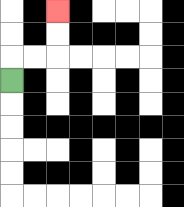{'start': '[0, 3]', 'end': '[2, 0]', 'path_directions': 'U,R,R,U,U', 'path_coordinates': '[[0, 3], [0, 2], [1, 2], [2, 2], [2, 1], [2, 0]]'}